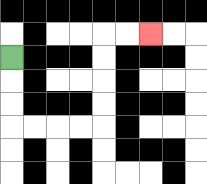{'start': '[0, 2]', 'end': '[6, 1]', 'path_directions': 'D,D,D,R,R,R,R,U,U,U,U,R,R', 'path_coordinates': '[[0, 2], [0, 3], [0, 4], [0, 5], [1, 5], [2, 5], [3, 5], [4, 5], [4, 4], [4, 3], [4, 2], [4, 1], [5, 1], [6, 1]]'}